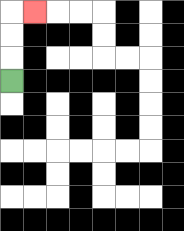{'start': '[0, 3]', 'end': '[1, 0]', 'path_directions': 'U,U,U,R', 'path_coordinates': '[[0, 3], [0, 2], [0, 1], [0, 0], [1, 0]]'}